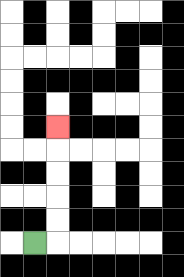{'start': '[1, 10]', 'end': '[2, 5]', 'path_directions': 'R,U,U,U,U,U', 'path_coordinates': '[[1, 10], [2, 10], [2, 9], [2, 8], [2, 7], [2, 6], [2, 5]]'}